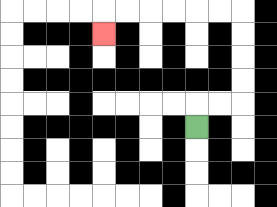{'start': '[8, 5]', 'end': '[4, 1]', 'path_directions': 'U,R,R,U,U,U,U,L,L,L,L,L,L,D', 'path_coordinates': '[[8, 5], [8, 4], [9, 4], [10, 4], [10, 3], [10, 2], [10, 1], [10, 0], [9, 0], [8, 0], [7, 0], [6, 0], [5, 0], [4, 0], [4, 1]]'}